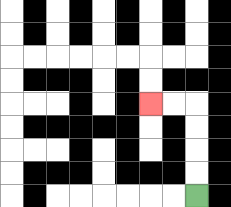{'start': '[8, 8]', 'end': '[6, 4]', 'path_directions': 'U,U,U,U,L,L', 'path_coordinates': '[[8, 8], [8, 7], [8, 6], [8, 5], [8, 4], [7, 4], [6, 4]]'}